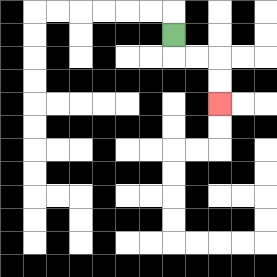{'start': '[7, 1]', 'end': '[9, 4]', 'path_directions': 'D,R,R,D,D', 'path_coordinates': '[[7, 1], [7, 2], [8, 2], [9, 2], [9, 3], [9, 4]]'}